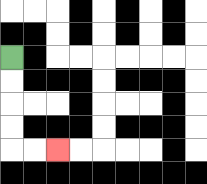{'start': '[0, 2]', 'end': '[2, 6]', 'path_directions': 'D,D,D,D,R,R', 'path_coordinates': '[[0, 2], [0, 3], [0, 4], [0, 5], [0, 6], [1, 6], [2, 6]]'}